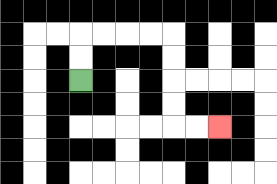{'start': '[3, 3]', 'end': '[9, 5]', 'path_directions': 'U,U,R,R,R,R,D,D,D,D,R,R', 'path_coordinates': '[[3, 3], [3, 2], [3, 1], [4, 1], [5, 1], [6, 1], [7, 1], [7, 2], [7, 3], [7, 4], [7, 5], [8, 5], [9, 5]]'}